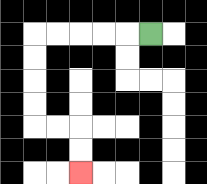{'start': '[6, 1]', 'end': '[3, 7]', 'path_directions': 'L,L,L,L,L,D,D,D,D,R,R,D,D', 'path_coordinates': '[[6, 1], [5, 1], [4, 1], [3, 1], [2, 1], [1, 1], [1, 2], [1, 3], [1, 4], [1, 5], [2, 5], [3, 5], [3, 6], [3, 7]]'}